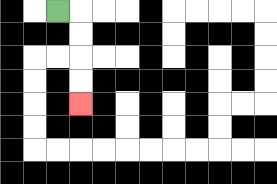{'start': '[2, 0]', 'end': '[3, 4]', 'path_directions': 'R,D,D,D,D', 'path_coordinates': '[[2, 0], [3, 0], [3, 1], [3, 2], [3, 3], [3, 4]]'}